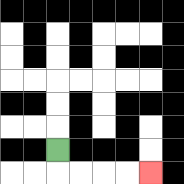{'start': '[2, 6]', 'end': '[6, 7]', 'path_directions': 'D,R,R,R,R', 'path_coordinates': '[[2, 6], [2, 7], [3, 7], [4, 7], [5, 7], [6, 7]]'}